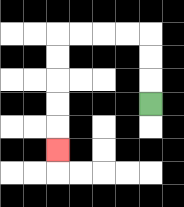{'start': '[6, 4]', 'end': '[2, 6]', 'path_directions': 'U,U,U,L,L,L,L,D,D,D,D,D', 'path_coordinates': '[[6, 4], [6, 3], [6, 2], [6, 1], [5, 1], [4, 1], [3, 1], [2, 1], [2, 2], [2, 3], [2, 4], [2, 5], [2, 6]]'}